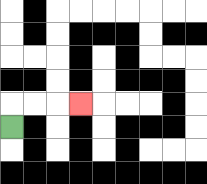{'start': '[0, 5]', 'end': '[3, 4]', 'path_directions': 'U,R,R,R', 'path_coordinates': '[[0, 5], [0, 4], [1, 4], [2, 4], [3, 4]]'}